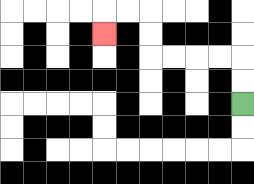{'start': '[10, 4]', 'end': '[4, 1]', 'path_directions': 'U,U,L,L,L,L,U,U,L,L,D', 'path_coordinates': '[[10, 4], [10, 3], [10, 2], [9, 2], [8, 2], [7, 2], [6, 2], [6, 1], [6, 0], [5, 0], [4, 0], [4, 1]]'}